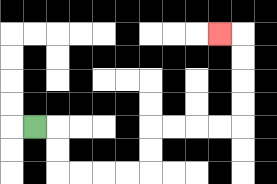{'start': '[1, 5]', 'end': '[9, 1]', 'path_directions': 'R,D,D,R,R,R,R,U,U,R,R,R,R,U,U,U,U,L', 'path_coordinates': '[[1, 5], [2, 5], [2, 6], [2, 7], [3, 7], [4, 7], [5, 7], [6, 7], [6, 6], [6, 5], [7, 5], [8, 5], [9, 5], [10, 5], [10, 4], [10, 3], [10, 2], [10, 1], [9, 1]]'}